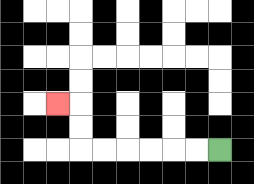{'start': '[9, 6]', 'end': '[2, 4]', 'path_directions': 'L,L,L,L,L,L,U,U,L', 'path_coordinates': '[[9, 6], [8, 6], [7, 6], [6, 6], [5, 6], [4, 6], [3, 6], [3, 5], [3, 4], [2, 4]]'}